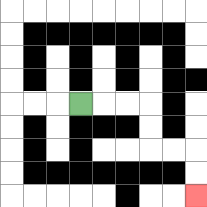{'start': '[3, 4]', 'end': '[8, 8]', 'path_directions': 'R,R,R,D,D,R,R,D,D', 'path_coordinates': '[[3, 4], [4, 4], [5, 4], [6, 4], [6, 5], [6, 6], [7, 6], [8, 6], [8, 7], [8, 8]]'}